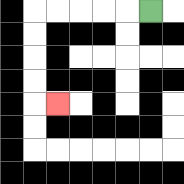{'start': '[6, 0]', 'end': '[2, 4]', 'path_directions': 'L,L,L,L,L,D,D,D,D,R', 'path_coordinates': '[[6, 0], [5, 0], [4, 0], [3, 0], [2, 0], [1, 0], [1, 1], [1, 2], [1, 3], [1, 4], [2, 4]]'}